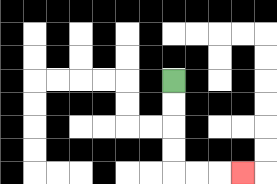{'start': '[7, 3]', 'end': '[10, 7]', 'path_directions': 'D,D,D,D,R,R,R', 'path_coordinates': '[[7, 3], [7, 4], [7, 5], [7, 6], [7, 7], [8, 7], [9, 7], [10, 7]]'}